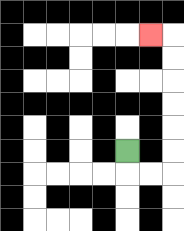{'start': '[5, 6]', 'end': '[6, 1]', 'path_directions': 'D,R,R,U,U,U,U,U,U,L', 'path_coordinates': '[[5, 6], [5, 7], [6, 7], [7, 7], [7, 6], [7, 5], [7, 4], [7, 3], [7, 2], [7, 1], [6, 1]]'}